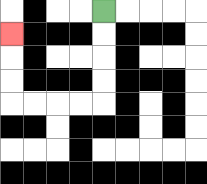{'start': '[4, 0]', 'end': '[0, 1]', 'path_directions': 'D,D,D,D,L,L,L,L,U,U,U', 'path_coordinates': '[[4, 0], [4, 1], [4, 2], [4, 3], [4, 4], [3, 4], [2, 4], [1, 4], [0, 4], [0, 3], [0, 2], [0, 1]]'}